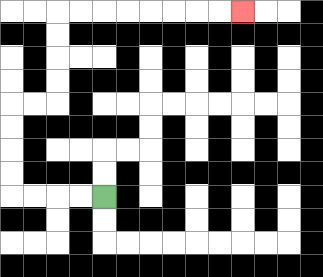{'start': '[4, 8]', 'end': '[10, 0]', 'path_directions': 'L,L,L,L,U,U,U,U,R,R,U,U,U,U,R,R,R,R,R,R,R,R', 'path_coordinates': '[[4, 8], [3, 8], [2, 8], [1, 8], [0, 8], [0, 7], [0, 6], [0, 5], [0, 4], [1, 4], [2, 4], [2, 3], [2, 2], [2, 1], [2, 0], [3, 0], [4, 0], [5, 0], [6, 0], [7, 0], [8, 0], [9, 0], [10, 0]]'}